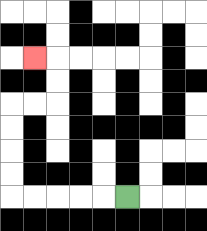{'start': '[5, 8]', 'end': '[1, 2]', 'path_directions': 'L,L,L,L,L,U,U,U,U,R,R,U,U,L', 'path_coordinates': '[[5, 8], [4, 8], [3, 8], [2, 8], [1, 8], [0, 8], [0, 7], [0, 6], [0, 5], [0, 4], [1, 4], [2, 4], [2, 3], [2, 2], [1, 2]]'}